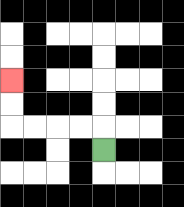{'start': '[4, 6]', 'end': '[0, 3]', 'path_directions': 'U,L,L,L,L,U,U', 'path_coordinates': '[[4, 6], [4, 5], [3, 5], [2, 5], [1, 5], [0, 5], [0, 4], [0, 3]]'}